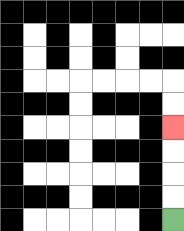{'start': '[7, 9]', 'end': '[7, 5]', 'path_directions': 'U,U,U,U', 'path_coordinates': '[[7, 9], [7, 8], [7, 7], [7, 6], [7, 5]]'}